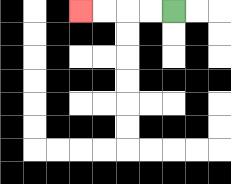{'start': '[7, 0]', 'end': '[3, 0]', 'path_directions': 'L,L,L,L', 'path_coordinates': '[[7, 0], [6, 0], [5, 0], [4, 0], [3, 0]]'}